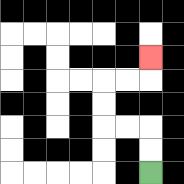{'start': '[6, 7]', 'end': '[6, 2]', 'path_directions': 'U,U,L,L,U,U,R,R,U', 'path_coordinates': '[[6, 7], [6, 6], [6, 5], [5, 5], [4, 5], [4, 4], [4, 3], [5, 3], [6, 3], [6, 2]]'}